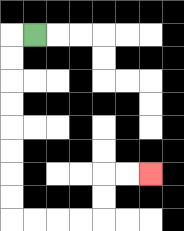{'start': '[1, 1]', 'end': '[6, 7]', 'path_directions': 'L,D,D,D,D,D,D,D,D,R,R,R,R,U,U,R,R', 'path_coordinates': '[[1, 1], [0, 1], [0, 2], [0, 3], [0, 4], [0, 5], [0, 6], [0, 7], [0, 8], [0, 9], [1, 9], [2, 9], [3, 9], [4, 9], [4, 8], [4, 7], [5, 7], [6, 7]]'}